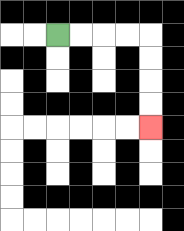{'start': '[2, 1]', 'end': '[6, 5]', 'path_directions': 'R,R,R,R,D,D,D,D', 'path_coordinates': '[[2, 1], [3, 1], [4, 1], [5, 1], [6, 1], [6, 2], [6, 3], [6, 4], [6, 5]]'}